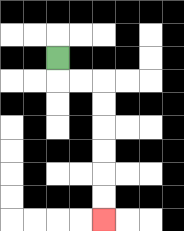{'start': '[2, 2]', 'end': '[4, 9]', 'path_directions': 'D,R,R,D,D,D,D,D,D', 'path_coordinates': '[[2, 2], [2, 3], [3, 3], [4, 3], [4, 4], [4, 5], [4, 6], [4, 7], [4, 8], [4, 9]]'}